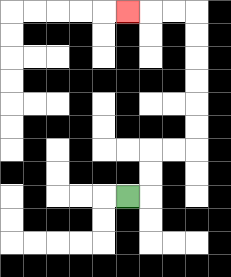{'start': '[5, 8]', 'end': '[5, 0]', 'path_directions': 'R,U,U,R,R,U,U,U,U,U,U,L,L,L', 'path_coordinates': '[[5, 8], [6, 8], [6, 7], [6, 6], [7, 6], [8, 6], [8, 5], [8, 4], [8, 3], [8, 2], [8, 1], [8, 0], [7, 0], [6, 0], [5, 0]]'}